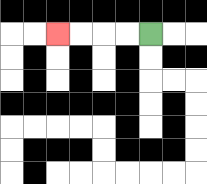{'start': '[6, 1]', 'end': '[2, 1]', 'path_directions': 'L,L,L,L', 'path_coordinates': '[[6, 1], [5, 1], [4, 1], [3, 1], [2, 1]]'}